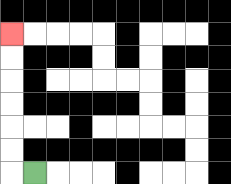{'start': '[1, 7]', 'end': '[0, 1]', 'path_directions': 'L,U,U,U,U,U,U', 'path_coordinates': '[[1, 7], [0, 7], [0, 6], [0, 5], [0, 4], [0, 3], [0, 2], [0, 1]]'}